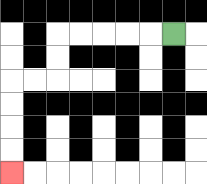{'start': '[7, 1]', 'end': '[0, 7]', 'path_directions': 'L,L,L,L,L,D,D,L,L,D,D,D,D', 'path_coordinates': '[[7, 1], [6, 1], [5, 1], [4, 1], [3, 1], [2, 1], [2, 2], [2, 3], [1, 3], [0, 3], [0, 4], [0, 5], [0, 6], [0, 7]]'}